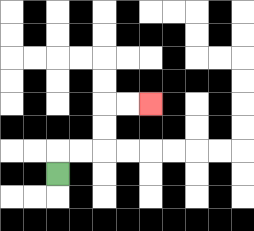{'start': '[2, 7]', 'end': '[6, 4]', 'path_directions': 'U,R,R,U,U,R,R', 'path_coordinates': '[[2, 7], [2, 6], [3, 6], [4, 6], [4, 5], [4, 4], [5, 4], [6, 4]]'}